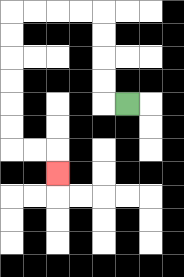{'start': '[5, 4]', 'end': '[2, 7]', 'path_directions': 'L,U,U,U,U,L,L,L,L,D,D,D,D,D,D,R,R,D', 'path_coordinates': '[[5, 4], [4, 4], [4, 3], [4, 2], [4, 1], [4, 0], [3, 0], [2, 0], [1, 0], [0, 0], [0, 1], [0, 2], [0, 3], [0, 4], [0, 5], [0, 6], [1, 6], [2, 6], [2, 7]]'}